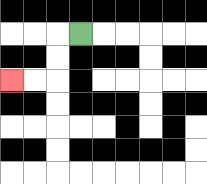{'start': '[3, 1]', 'end': '[0, 3]', 'path_directions': 'L,D,D,L,L', 'path_coordinates': '[[3, 1], [2, 1], [2, 2], [2, 3], [1, 3], [0, 3]]'}